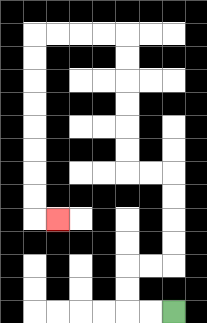{'start': '[7, 13]', 'end': '[2, 9]', 'path_directions': 'L,L,U,U,R,R,U,U,U,U,L,L,U,U,U,U,U,U,L,L,L,L,D,D,D,D,D,D,D,D,R', 'path_coordinates': '[[7, 13], [6, 13], [5, 13], [5, 12], [5, 11], [6, 11], [7, 11], [7, 10], [7, 9], [7, 8], [7, 7], [6, 7], [5, 7], [5, 6], [5, 5], [5, 4], [5, 3], [5, 2], [5, 1], [4, 1], [3, 1], [2, 1], [1, 1], [1, 2], [1, 3], [1, 4], [1, 5], [1, 6], [1, 7], [1, 8], [1, 9], [2, 9]]'}